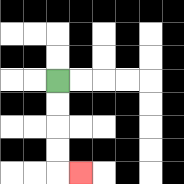{'start': '[2, 3]', 'end': '[3, 7]', 'path_directions': 'D,D,D,D,R', 'path_coordinates': '[[2, 3], [2, 4], [2, 5], [2, 6], [2, 7], [3, 7]]'}